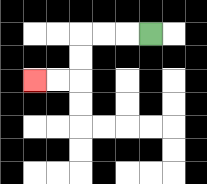{'start': '[6, 1]', 'end': '[1, 3]', 'path_directions': 'L,L,L,D,D,L,L', 'path_coordinates': '[[6, 1], [5, 1], [4, 1], [3, 1], [3, 2], [3, 3], [2, 3], [1, 3]]'}